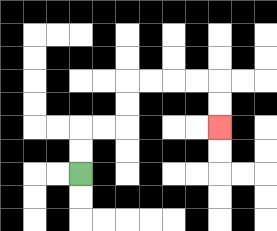{'start': '[3, 7]', 'end': '[9, 5]', 'path_directions': 'U,U,R,R,U,U,R,R,R,R,D,D', 'path_coordinates': '[[3, 7], [3, 6], [3, 5], [4, 5], [5, 5], [5, 4], [5, 3], [6, 3], [7, 3], [8, 3], [9, 3], [9, 4], [9, 5]]'}